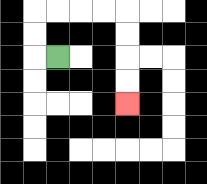{'start': '[2, 2]', 'end': '[5, 4]', 'path_directions': 'L,U,U,R,R,R,R,D,D,D,D', 'path_coordinates': '[[2, 2], [1, 2], [1, 1], [1, 0], [2, 0], [3, 0], [4, 0], [5, 0], [5, 1], [5, 2], [5, 3], [5, 4]]'}